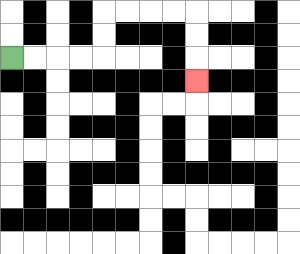{'start': '[0, 2]', 'end': '[8, 3]', 'path_directions': 'R,R,R,R,U,U,R,R,R,R,D,D,D', 'path_coordinates': '[[0, 2], [1, 2], [2, 2], [3, 2], [4, 2], [4, 1], [4, 0], [5, 0], [6, 0], [7, 0], [8, 0], [8, 1], [8, 2], [8, 3]]'}